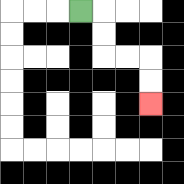{'start': '[3, 0]', 'end': '[6, 4]', 'path_directions': 'R,D,D,R,R,D,D', 'path_coordinates': '[[3, 0], [4, 0], [4, 1], [4, 2], [5, 2], [6, 2], [6, 3], [6, 4]]'}